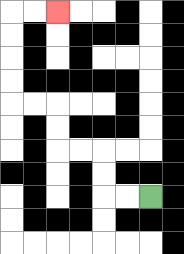{'start': '[6, 8]', 'end': '[2, 0]', 'path_directions': 'L,L,U,U,L,L,U,U,L,L,U,U,U,U,R,R', 'path_coordinates': '[[6, 8], [5, 8], [4, 8], [4, 7], [4, 6], [3, 6], [2, 6], [2, 5], [2, 4], [1, 4], [0, 4], [0, 3], [0, 2], [0, 1], [0, 0], [1, 0], [2, 0]]'}